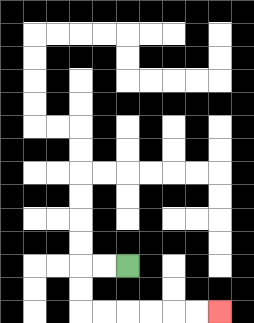{'start': '[5, 11]', 'end': '[9, 13]', 'path_directions': 'L,L,D,D,R,R,R,R,R,R', 'path_coordinates': '[[5, 11], [4, 11], [3, 11], [3, 12], [3, 13], [4, 13], [5, 13], [6, 13], [7, 13], [8, 13], [9, 13]]'}